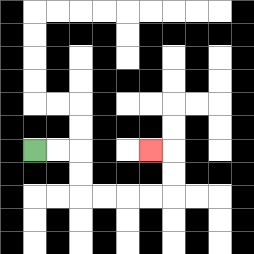{'start': '[1, 6]', 'end': '[6, 6]', 'path_directions': 'R,R,D,D,R,R,R,R,U,U,L', 'path_coordinates': '[[1, 6], [2, 6], [3, 6], [3, 7], [3, 8], [4, 8], [5, 8], [6, 8], [7, 8], [7, 7], [7, 6], [6, 6]]'}